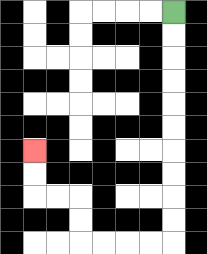{'start': '[7, 0]', 'end': '[1, 6]', 'path_directions': 'D,D,D,D,D,D,D,D,D,D,L,L,L,L,U,U,L,L,U,U', 'path_coordinates': '[[7, 0], [7, 1], [7, 2], [7, 3], [7, 4], [7, 5], [7, 6], [7, 7], [7, 8], [7, 9], [7, 10], [6, 10], [5, 10], [4, 10], [3, 10], [3, 9], [3, 8], [2, 8], [1, 8], [1, 7], [1, 6]]'}